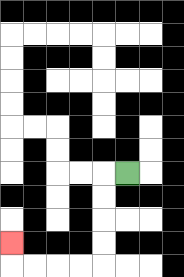{'start': '[5, 7]', 'end': '[0, 10]', 'path_directions': 'L,D,D,D,D,L,L,L,L,U', 'path_coordinates': '[[5, 7], [4, 7], [4, 8], [4, 9], [4, 10], [4, 11], [3, 11], [2, 11], [1, 11], [0, 11], [0, 10]]'}